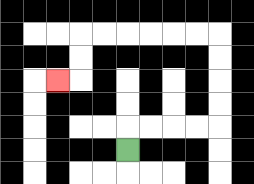{'start': '[5, 6]', 'end': '[2, 3]', 'path_directions': 'U,R,R,R,R,U,U,U,U,L,L,L,L,L,L,D,D,L', 'path_coordinates': '[[5, 6], [5, 5], [6, 5], [7, 5], [8, 5], [9, 5], [9, 4], [9, 3], [9, 2], [9, 1], [8, 1], [7, 1], [6, 1], [5, 1], [4, 1], [3, 1], [3, 2], [3, 3], [2, 3]]'}